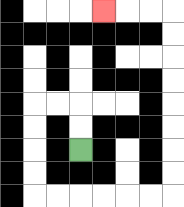{'start': '[3, 6]', 'end': '[4, 0]', 'path_directions': 'U,U,L,L,D,D,D,D,R,R,R,R,R,R,U,U,U,U,U,U,U,U,L,L,L', 'path_coordinates': '[[3, 6], [3, 5], [3, 4], [2, 4], [1, 4], [1, 5], [1, 6], [1, 7], [1, 8], [2, 8], [3, 8], [4, 8], [5, 8], [6, 8], [7, 8], [7, 7], [7, 6], [7, 5], [7, 4], [7, 3], [7, 2], [7, 1], [7, 0], [6, 0], [5, 0], [4, 0]]'}